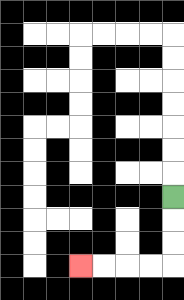{'start': '[7, 8]', 'end': '[3, 11]', 'path_directions': 'D,D,D,L,L,L,L', 'path_coordinates': '[[7, 8], [7, 9], [7, 10], [7, 11], [6, 11], [5, 11], [4, 11], [3, 11]]'}